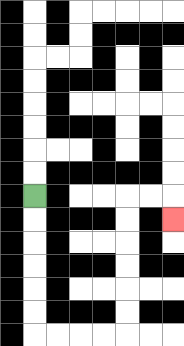{'start': '[1, 8]', 'end': '[7, 9]', 'path_directions': 'D,D,D,D,D,D,R,R,R,R,U,U,U,U,U,U,R,R,D', 'path_coordinates': '[[1, 8], [1, 9], [1, 10], [1, 11], [1, 12], [1, 13], [1, 14], [2, 14], [3, 14], [4, 14], [5, 14], [5, 13], [5, 12], [5, 11], [5, 10], [5, 9], [5, 8], [6, 8], [7, 8], [7, 9]]'}